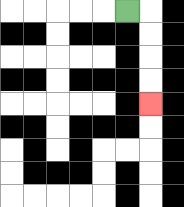{'start': '[5, 0]', 'end': '[6, 4]', 'path_directions': 'R,D,D,D,D', 'path_coordinates': '[[5, 0], [6, 0], [6, 1], [6, 2], [6, 3], [6, 4]]'}